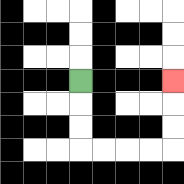{'start': '[3, 3]', 'end': '[7, 3]', 'path_directions': 'D,D,D,R,R,R,R,U,U,U', 'path_coordinates': '[[3, 3], [3, 4], [3, 5], [3, 6], [4, 6], [5, 6], [6, 6], [7, 6], [7, 5], [7, 4], [7, 3]]'}